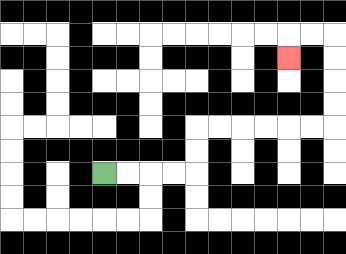{'start': '[4, 7]', 'end': '[12, 2]', 'path_directions': 'R,R,R,R,U,U,R,R,R,R,R,R,U,U,U,U,L,L,D', 'path_coordinates': '[[4, 7], [5, 7], [6, 7], [7, 7], [8, 7], [8, 6], [8, 5], [9, 5], [10, 5], [11, 5], [12, 5], [13, 5], [14, 5], [14, 4], [14, 3], [14, 2], [14, 1], [13, 1], [12, 1], [12, 2]]'}